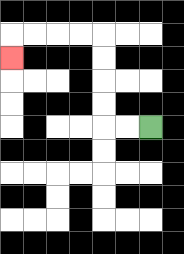{'start': '[6, 5]', 'end': '[0, 2]', 'path_directions': 'L,L,U,U,U,U,L,L,L,L,D', 'path_coordinates': '[[6, 5], [5, 5], [4, 5], [4, 4], [4, 3], [4, 2], [4, 1], [3, 1], [2, 1], [1, 1], [0, 1], [0, 2]]'}